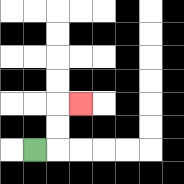{'start': '[1, 6]', 'end': '[3, 4]', 'path_directions': 'R,U,U,R', 'path_coordinates': '[[1, 6], [2, 6], [2, 5], [2, 4], [3, 4]]'}